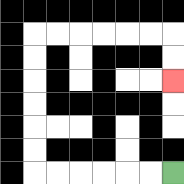{'start': '[7, 7]', 'end': '[7, 3]', 'path_directions': 'L,L,L,L,L,L,U,U,U,U,U,U,R,R,R,R,R,R,D,D', 'path_coordinates': '[[7, 7], [6, 7], [5, 7], [4, 7], [3, 7], [2, 7], [1, 7], [1, 6], [1, 5], [1, 4], [1, 3], [1, 2], [1, 1], [2, 1], [3, 1], [4, 1], [5, 1], [6, 1], [7, 1], [7, 2], [7, 3]]'}